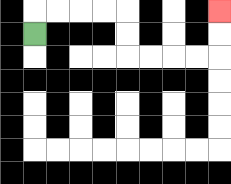{'start': '[1, 1]', 'end': '[9, 0]', 'path_directions': 'U,R,R,R,R,D,D,R,R,R,R,U,U', 'path_coordinates': '[[1, 1], [1, 0], [2, 0], [3, 0], [4, 0], [5, 0], [5, 1], [5, 2], [6, 2], [7, 2], [8, 2], [9, 2], [9, 1], [9, 0]]'}